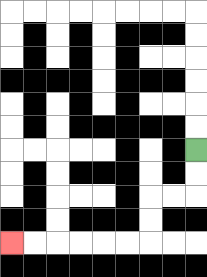{'start': '[8, 6]', 'end': '[0, 10]', 'path_directions': 'D,D,L,L,D,D,L,L,L,L,L,L', 'path_coordinates': '[[8, 6], [8, 7], [8, 8], [7, 8], [6, 8], [6, 9], [6, 10], [5, 10], [4, 10], [3, 10], [2, 10], [1, 10], [0, 10]]'}